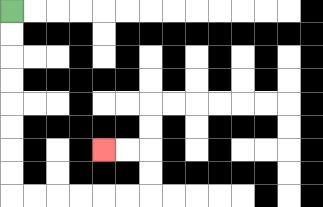{'start': '[0, 0]', 'end': '[4, 6]', 'path_directions': 'D,D,D,D,D,D,D,D,R,R,R,R,R,R,U,U,L,L', 'path_coordinates': '[[0, 0], [0, 1], [0, 2], [0, 3], [0, 4], [0, 5], [0, 6], [0, 7], [0, 8], [1, 8], [2, 8], [3, 8], [4, 8], [5, 8], [6, 8], [6, 7], [6, 6], [5, 6], [4, 6]]'}